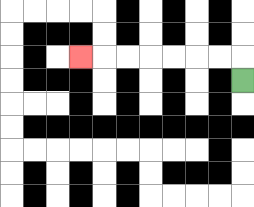{'start': '[10, 3]', 'end': '[3, 2]', 'path_directions': 'U,L,L,L,L,L,L,L', 'path_coordinates': '[[10, 3], [10, 2], [9, 2], [8, 2], [7, 2], [6, 2], [5, 2], [4, 2], [3, 2]]'}